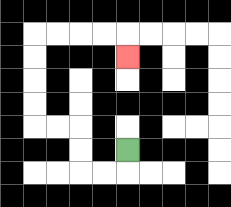{'start': '[5, 6]', 'end': '[5, 2]', 'path_directions': 'D,L,L,U,U,L,L,U,U,U,U,R,R,R,R,D', 'path_coordinates': '[[5, 6], [5, 7], [4, 7], [3, 7], [3, 6], [3, 5], [2, 5], [1, 5], [1, 4], [1, 3], [1, 2], [1, 1], [2, 1], [3, 1], [4, 1], [5, 1], [5, 2]]'}